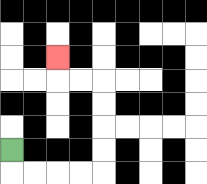{'start': '[0, 6]', 'end': '[2, 2]', 'path_directions': 'D,R,R,R,R,U,U,U,U,L,L,U', 'path_coordinates': '[[0, 6], [0, 7], [1, 7], [2, 7], [3, 7], [4, 7], [4, 6], [4, 5], [4, 4], [4, 3], [3, 3], [2, 3], [2, 2]]'}